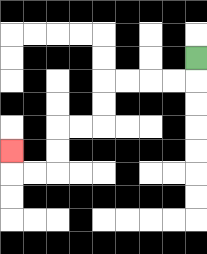{'start': '[8, 2]', 'end': '[0, 6]', 'path_directions': 'D,L,L,L,L,D,D,L,L,D,D,L,L,U', 'path_coordinates': '[[8, 2], [8, 3], [7, 3], [6, 3], [5, 3], [4, 3], [4, 4], [4, 5], [3, 5], [2, 5], [2, 6], [2, 7], [1, 7], [0, 7], [0, 6]]'}